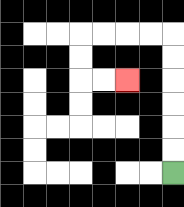{'start': '[7, 7]', 'end': '[5, 3]', 'path_directions': 'U,U,U,U,U,U,L,L,L,L,D,D,R,R', 'path_coordinates': '[[7, 7], [7, 6], [7, 5], [7, 4], [7, 3], [7, 2], [7, 1], [6, 1], [5, 1], [4, 1], [3, 1], [3, 2], [3, 3], [4, 3], [5, 3]]'}